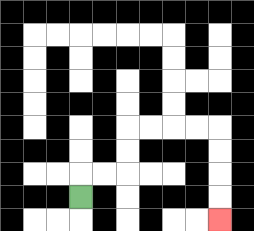{'start': '[3, 8]', 'end': '[9, 9]', 'path_directions': 'U,R,R,U,U,R,R,R,R,D,D,D,D', 'path_coordinates': '[[3, 8], [3, 7], [4, 7], [5, 7], [5, 6], [5, 5], [6, 5], [7, 5], [8, 5], [9, 5], [9, 6], [9, 7], [9, 8], [9, 9]]'}